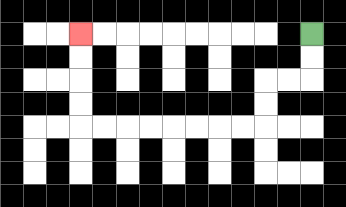{'start': '[13, 1]', 'end': '[3, 1]', 'path_directions': 'D,D,L,L,D,D,L,L,L,L,L,L,L,L,U,U,U,U', 'path_coordinates': '[[13, 1], [13, 2], [13, 3], [12, 3], [11, 3], [11, 4], [11, 5], [10, 5], [9, 5], [8, 5], [7, 5], [6, 5], [5, 5], [4, 5], [3, 5], [3, 4], [3, 3], [3, 2], [3, 1]]'}